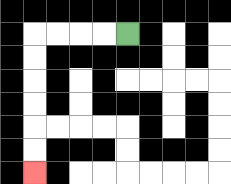{'start': '[5, 1]', 'end': '[1, 7]', 'path_directions': 'L,L,L,L,D,D,D,D,D,D', 'path_coordinates': '[[5, 1], [4, 1], [3, 1], [2, 1], [1, 1], [1, 2], [1, 3], [1, 4], [1, 5], [1, 6], [1, 7]]'}